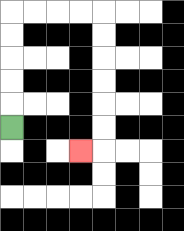{'start': '[0, 5]', 'end': '[3, 6]', 'path_directions': 'U,U,U,U,U,R,R,R,R,D,D,D,D,D,D,L', 'path_coordinates': '[[0, 5], [0, 4], [0, 3], [0, 2], [0, 1], [0, 0], [1, 0], [2, 0], [3, 0], [4, 0], [4, 1], [4, 2], [4, 3], [4, 4], [4, 5], [4, 6], [3, 6]]'}